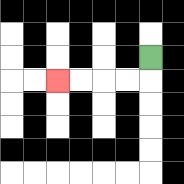{'start': '[6, 2]', 'end': '[2, 3]', 'path_directions': 'D,L,L,L,L', 'path_coordinates': '[[6, 2], [6, 3], [5, 3], [4, 3], [3, 3], [2, 3]]'}